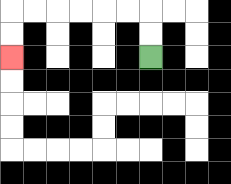{'start': '[6, 2]', 'end': '[0, 2]', 'path_directions': 'U,U,L,L,L,L,L,L,D,D', 'path_coordinates': '[[6, 2], [6, 1], [6, 0], [5, 0], [4, 0], [3, 0], [2, 0], [1, 0], [0, 0], [0, 1], [0, 2]]'}